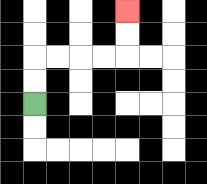{'start': '[1, 4]', 'end': '[5, 0]', 'path_directions': 'U,U,R,R,R,R,U,U', 'path_coordinates': '[[1, 4], [1, 3], [1, 2], [2, 2], [3, 2], [4, 2], [5, 2], [5, 1], [5, 0]]'}